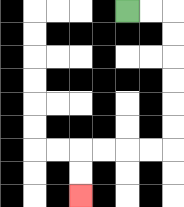{'start': '[5, 0]', 'end': '[3, 8]', 'path_directions': 'R,R,D,D,D,D,D,D,L,L,L,L,D,D', 'path_coordinates': '[[5, 0], [6, 0], [7, 0], [7, 1], [7, 2], [7, 3], [7, 4], [7, 5], [7, 6], [6, 6], [5, 6], [4, 6], [3, 6], [3, 7], [3, 8]]'}